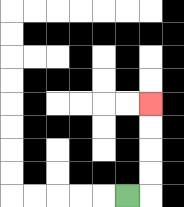{'start': '[5, 8]', 'end': '[6, 4]', 'path_directions': 'R,U,U,U,U', 'path_coordinates': '[[5, 8], [6, 8], [6, 7], [6, 6], [6, 5], [6, 4]]'}